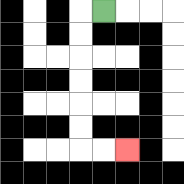{'start': '[4, 0]', 'end': '[5, 6]', 'path_directions': 'L,D,D,D,D,D,D,R,R', 'path_coordinates': '[[4, 0], [3, 0], [3, 1], [3, 2], [3, 3], [3, 4], [3, 5], [3, 6], [4, 6], [5, 6]]'}